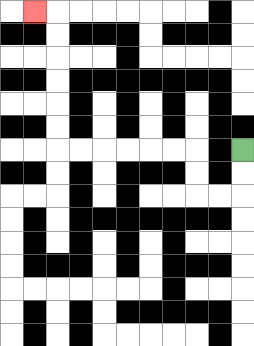{'start': '[10, 6]', 'end': '[1, 0]', 'path_directions': 'D,D,L,L,U,U,L,L,L,L,L,L,U,U,U,U,U,U,L', 'path_coordinates': '[[10, 6], [10, 7], [10, 8], [9, 8], [8, 8], [8, 7], [8, 6], [7, 6], [6, 6], [5, 6], [4, 6], [3, 6], [2, 6], [2, 5], [2, 4], [2, 3], [2, 2], [2, 1], [2, 0], [1, 0]]'}